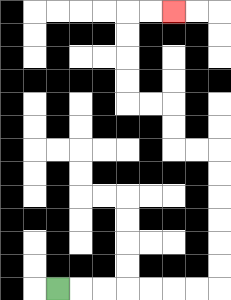{'start': '[2, 12]', 'end': '[7, 0]', 'path_directions': 'R,R,R,R,R,R,R,U,U,U,U,U,U,L,L,U,U,L,L,U,U,U,U,R,R', 'path_coordinates': '[[2, 12], [3, 12], [4, 12], [5, 12], [6, 12], [7, 12], [8, 12], [9, 12], [9, 11], [9, 10], [9, 9], [9, 8], [9, 7], [9, 6], [8, 6], [7, 6], [7, 5], [7, 4], [6, 4], [5, 4], [5, 3], [5, 2], [5, 1], [5, 0], [6, 0], [7, 0]]'}